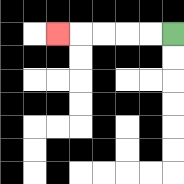{'start': '[7, 1]', 'end': '[2, 1]', 'path_directions': 'L,L,L,L,L', 'path_coordinates': '[[7, 1], [6, 1], [5, 1], [4, 1], [3, 1], [2, 1]]'}